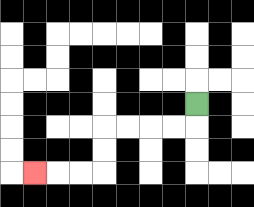{'start': '[8, 4]', 'end': '[1, 7]', 'path_directions': 'D,L,L,L,L,D,D,L,L,L', 'path_coordinates': '[[8, 4], [8, 5], [7, 5], [6, 5], [5, 5], [4, 5], [4, 6], [4, 7], [3, 7], [2, 7], [1, 7]]'}